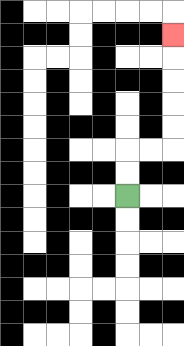{'start': '[5, 8]', 'end': '[7, 1]', 'path_directions': 'U,U,R,R,U,U,U,U,U', 'path_coordinates': '[[5, 8], [5, 7], [5, 6], [6, 6], [7, 6], [7, 5], [7, 4], [7, 3], [7, 2], [7, 1]]'}